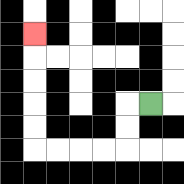{'start': '[6, 4]', 'end': '[1, 1]', 'path_directions': 'L,D,D,L,L,L,L,U,U,U,U,U', 'path_coordinates': '[[6, 4], [5, 4], [5, 5], [5, 6], [4, 6], [3, 6], [2, 6], [1, 6], [1, 5], [1, 4], [1, 3], [1, 2], [1, 1]]'}